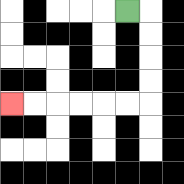{'start': '[5, 0]', 'end': '[0, 4]', 'path_directions': 'R,D,D,D,D,L,L,L,L,L,L', 'path_coordinates': '[[5, 0], [6, 0], [6, 1], [6, 2], [6, 3], [6, 4], [5, 4], [4, 4], [3, 4], [2, 4], [1, 4], [0, 4]]'}